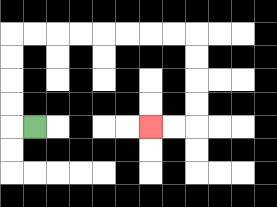{'start': '[1, 5]', 'end': '[6, 5]', 'path_directions': 'L,U,U,U,U,R,R,R,R,R,R,R,R,D,D,D,D,L,L', 'path_coordinates': '[[1, 5], [0, 5], [0, 4], [0, 3], [0, 2], [0, 1], [1, 1], [2, 1], [3, 1], [4, 1], [5, 1], [6, 1], [7, 1], [8, 1], [8, 2], [8, 3], [8, 4], [8, 5], [7, 5], [6, 5]]'}